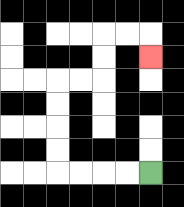{'start': '[6, 7]', 'end': '[6, 2]', 'path_directions': 'L,L,L,L,U,U,U,U,R,R,U,U,R,R,D', 'path_coordinates': '[[6, 7], [5, 7], [4, 7], [3, 7], [2, 7], [2, 6], [2, 5], [2, 4], [2, 3], [3, 3], [4, 3], [4, 2], [4, 1], [5, 1], [6, 1], [6, 2]]'}